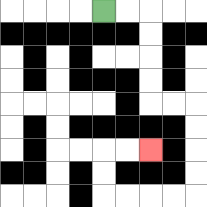{'start': '[4, 0]', 'end': '[6, 6]', 'path_directions': 'R,R,D,D,D,D,R,R,D,D,D,D,L,L,L,L,U,U,R,R', 'path_coordinates': '[[4, 0], [5, 0], [6, 0], [6, 1], [6, 2], [6, 3], [6, 4], [7, 4], [8, 4], [8, 5], [8, 6], [8, 7], [8, 8], [7, 8], [6, 8], [5, 8], [4, 8], [4, 7], [4, 6], [5, 6], [6, 6]]'}